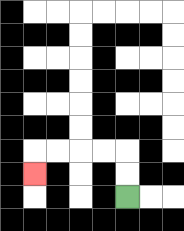{'start': '[5, 8]', 'end': '[1, 7]', 'path_directions': 'U,U,L,L,L,L,D', 'path_coordinates': '[[5, 8], [5, 7], [5, 6], [4, 6], [3, 6], [2, 6], [1, 6], [1, 7]]'}